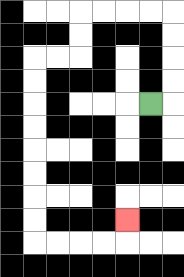{'start': '[6, 4]', 'end': '[5, 9]', 'path_directions': 'R,U,U,U,U,L,L,L,L,D,D,L,L,D,D,D,D,D,D,D,D,R,R,R,R,U', 'path_coordinates': '[[6, 4], [7, 4], [7, 3], [7, 2], [7, 1], [7, 0], [6, 0], [5, 0], [4, 0], [3, 0], [3, 1], [3, 2], [2, 2], [1, 2], [1, 3], [1, 4], [1, 5], [1, 6], [1, 7], [1, 8], [1, 9], [1, 10], [2, 10], [3, 10], [4, 10], [5, 10], [5, 9]]'}